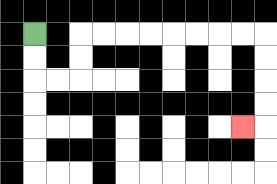{'start': '[1, 1]', 'end': '[10, 5]', 'path_directions': 'D,D,R,R,U,U,R,R,R,R,R,R,R,R,D,D,D,D,L', 'path_coordinates': '[[1, 1], [1, 2], [1, 3], [2, 3], [3, 3], [3, 2], [3, 1], [4, 1], [5, 1], [6, 1], [7, 1], [8, 1], [9, 1], [10, 1], [11, 1], [11, 2], [11, 3], [11, 4], [11, 5], [10, 5]]'}